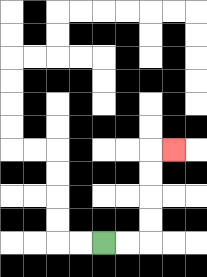{'start': '[4, 10]', 'end': '[7, 6]', 'path_directions': 'R,R,U,U,U,U,R', 'path_coordinates': '[[4, 10], [5, 10], [6, 10], [6, 9], [6, 8], [6, 7], [6, 6], [7, 6]]'}